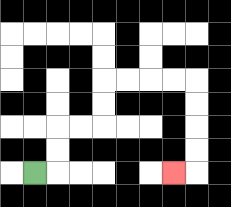{'start': '[1, 7]', 'end': '[7, 7]', 'path_directions': 'R,U,U,R,R,U,U,R,R,R,R,D,D,D,D,L', 'path_coordinates': '[[1, 7], [2, 7], [2, 6], [2, 5], [3, 5], [4, 5], [4, 4], [4, 3], [5, 3], [6, 3], [7, 3], [8, 3], [8, 4], [8, 5], [8, 6], [8, 7], [7, 7]]'}